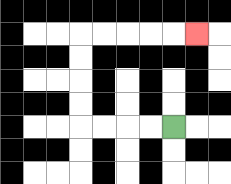{'start': '[7, 5]', 'end': '[8, 1]', 'path_directions': 'L,L,L,L,U,U,U,U,R,R,R,R,R', 'path_coordinates': '[[7, 5], [6, 5], [5, 5], [4, 5], [3, 5], [3, 4], [3, 3], [3, 2], [3, 1], [4, 1], [5, 1], [6, 1], [7, 1], [8, 1]]'}